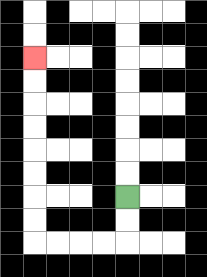{'start': '[5, 8]', 'end': '[1, 2]', 'path_directions': 'D,D,L,L,L,L,U,U,U,U,U,U,U,U', 'path_coordinates': '[[5, 8], [5, 9], [5, 10], [4, 10], [3, 10], [2, 10], [1, 10], [1, 9], [1, 8], [1, 7], [1, 6], [1, 5], [1, 4], [1, 3], [1, 2]]'}